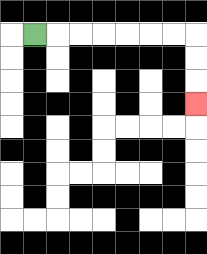{'start': '[1, 1]', 'end': '[8, 4]', 'path_directions': 'R,R,R,R,R,R,R,D,D,D', 'path_coordinates': '[[1, 1], [2, 1], [3, 1], [4, 1], [5, 1], [6, 1], [7, 1], [8, 1], [8, 2], [8, 3], [8, 4]]'}